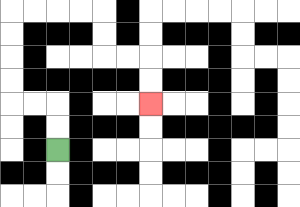{'start': '[2, 6]', 'end': '[6, 4]', 'path_directions': 'U,U,L,L,U,U,U,U,R,R,R,R,D,D,R,R,D,D', 'path_coordinates': '[[2, 6], [2, 5], [2, 4], [1, 4], [0, 4], [0, 3], [0, 2], [0, 1], [0, 0], [1, 0], [2, 0], [3, 0], [4, 0], [4, 1], [4, 2], [5, 2], [6, 2], [6, 3], [6, 4]]'}